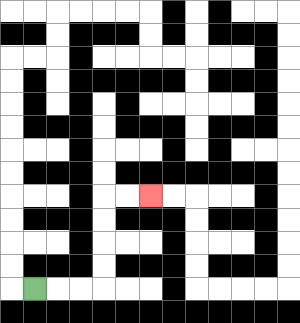{'start': '[1, 12]', 'end': '[6, 8]', 'path_directions': 'R,R,R,U,U,U,U,R,R', 'path_coordinates': '[[1, 12], [2, 12], [3, 12], [4, 12], [4, 11], [4, 10], [4, 9], [4, 8], [5, 8], [6, 8]]'}